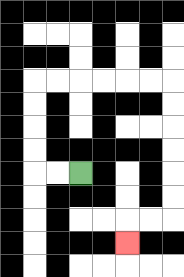{'start': '[3, 7]', 'end': '[5, 10]', 'path_directions': 'L,L,U,U,U,U,R,R,R,R,R,R,D,D,D,D,D,D,L,L,D', 'path_coordinates': '[[3, 7], [2, 7], [1, 7], [1, 6], [1, 5], [1, 4], [1, 3], [2, 3], [3, 3], [4, 3], [5, 3], [6, 3], [7, 3], [7, 4], [7, 5], [7, 6], [7, 7], [7, 8], [7, 9], [6, 9], [5, 9], [5, 10]]'}